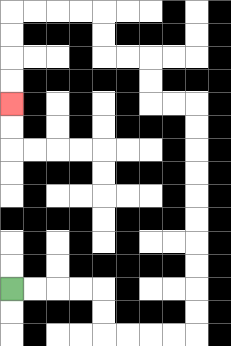{'start': '[0, 12]', 'end': '[0, 4]', 'path_directions': 'R,R,R,R,D,D,R,R,R,R,U,U,U,U,U,U,U,U,U,U,L,L,U,U,L,L,U,U,L,L,L,L,D,D,D,D', 'path_coordinates': '[[0, 12], [1, 12], [2, 12], [3, 12], [4, 12], [4, 13], [4, 14], [5, 14], [6, 14], [7, 14], [8, 14], [8, 13], [8, 12], [8, 11], [8, 10], [8, 9], [8, 8], [8, 7], [8, 6], [8, 5], [8, 4], [7, 4], [6, 4], [6, 3], [6, 2], [5, 2], [4, 2], [4, 1], [4, 0], [3, 0], [2, 0], [1, 0], [0, 0], [0, 1], [0, 2], [0, 3], [0, 4]]'}